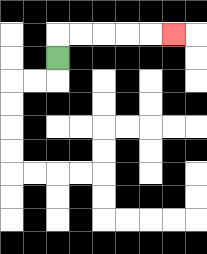{'start': '[2, 2]', 'end': '[7, 1]', 'path_directions': 'U,R,R,R,R,R', 'path_coordinates': '[[2, 2], [2, 1], [3, 1], [4, 1], [5, 1], [6, 1], [7, 1]]'}